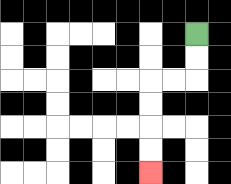{'start': '[8, 1]', 'end': '[6, 7]', 'path_directions': 'D,D,L,L,D,D,D,D', 'path_coordinates': '[[8, 1], [8, 2], [8, 3], [7, 3], [6, 3], [6, 4], [6, 5], [6, 6], [6, 7]]'}